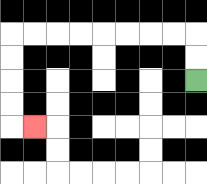{'start': '[8, 3]', 'end': '[1, 5]', 'path_directions': 'U,U,L,L,L,L,L,L,L,L,D,D,D,D,R', 'path_coordinates': '[[8, 3], [8, 2], [8, 1], [7, 1], [6, 1], [5, 1], [4, 1], [3, 1], [2, 1], [1, 1], [0, 1], [0, 2], [0, 3], [0, 4], [0, 5], [1, 5]]'}